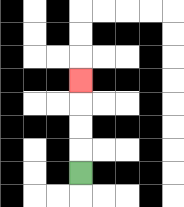{'start': '[3, 7]', 'end': '[3, 3]', 'path_directions': 'U,U,U,U', 'path_coordinates': '[[3, 7], [3, 6], [3, 5], [3, 4], [3, 3]]'}